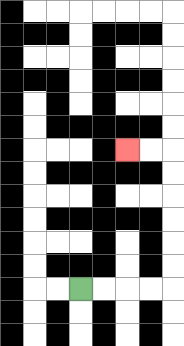{'start': '[3, 12]', 'end': '[5, 6]', 'path_directions': 'R,R,R,R,U,U,U,U,U,U,L,L', 'path_coordinates': '[[3, 12], [4, 12], [5, 12], [6, 12], [7, 12], [7, 11], [7, 10], [7, 9], [7, 8], [7, 7], [7, 6], [6, 6], [5, 6]]'}